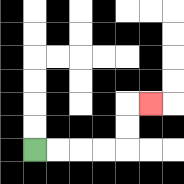{'start': '[1, 6]', 'end': '[6, 4]', 'path_directions': 'R,R,R,R,U,U,R', 'path_coordinates': '[[1, 6], [2, 6], [3, 6], [4, 6], [5, 6], [5, 5], [5, 4], [6, 4]]'}